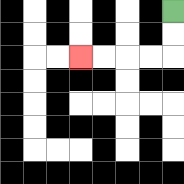{'start': '[7, 0]', 'end': '[3, 2]', 'path_directions': 'D,D,L,L,L,L', 'path_coordinates': '[[7, 0], [7, 1], [7, 2], [6, 2], [5, 2], [4, 2], [3, 2]]'}